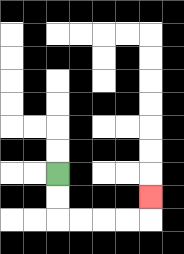{'start': '[2, 7]', 'end': '[6, 8]', 'path_directions': 'D,D,R,R,R,R,U', 'path_coordinates': '[[2, 7], [2, 8], [2, 9], [3, 9], [4, 9], [5, 9], [6, 9], [6, 8]]'}